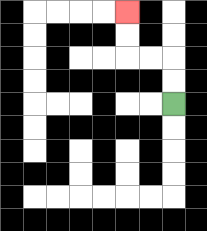{'start': '[7, 4]', 'end': '[5, 0]', 'path_directions': 'U,U,L,L,U,U', 'path_coordinates': '[[7, 4], [7, 3], [7, 2], [6, 2], [5, 2], [5, 1], [5, 0]]'}